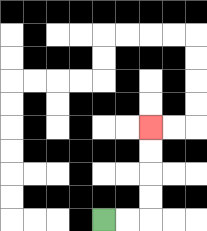{'start': '[4, 9]', 'end': '[6, 5]', 'path_directions': 'R,R,U,U,U,U', 'path_coordinates': '[[4, 9], [5, 9], [6, 9], [6, 8], [6, 7], [6, 6], [6, 5]]'}